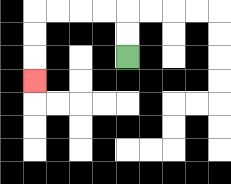{'start': '[5, 2]', 'end': '[1, 3]', 'path_directions': 'U,U,L,L,L,L,D,D,D', 'path_coordinates': '[[5, 2], [5, 1], [5, 0], [4, 0], [3, 0], [2, 0], [1, 0], [1, 1], [1, 2], [1, 3]]'}